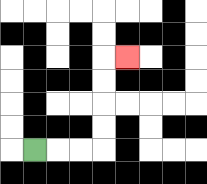{'start': '[1, 6]', 'end': '[5, 2]', 'path_directions': 'R,R,R,U,U,U,U,R', 'path_coordinates': '[[1, 6], [2, 6], [3, 6], [4, 6], [4, 5], [4, 4], [4, 3], [4, 2], [5, 2]]'}